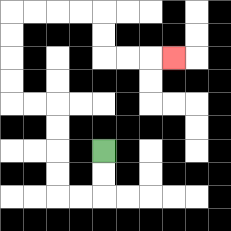{'start': '[4, 6]', 'end': '[7, 2]', 'path_directions': 'D,D,L,L,U,U,U,U,L,L,U,U,U,U,R,R,R,R,D,D,R,R,R', 'path_coordinates': '[[4, 6], [4, 7], [4, 8], [3, 8], [2, 8], [2, 7], [2, 6], [2, 5], [2, 4], [1, 4], [0, 4], [0, 3], [0, 2], [0, 1], [0, 0], [1, 0], [2, 0], [3, 0], [4, 0], [4, 1], [4, 2], [5, 2], [6, 2], [7, 2]]'}